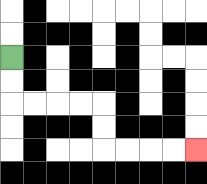{'start': '[0, 2]', 'end': '[8, 6]', 'path_directions': 'D,D,R,R,R,R,D,D,R,R,R,R', 'path_coordinates': '[[0, 2], [0, 3], [0, 4], [1, 4], [2, 4], [3, 4], [4, 4], [4, 5], [4, 6], [5, 6], [6, 6], [7, 6], [8, 6]]'}